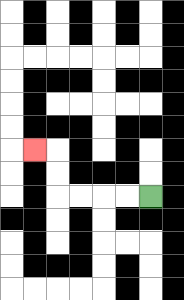{'start': '[6, 8]', 'end': '[1, 6]', 'path_directions': 'L,L,L,L,U,U,L', 'path_coordinates': '[[6, 8], [5, 8], [4, 8], [3, 8], [2, 8], [2, 7], [2, 6], [1, 6]]'}